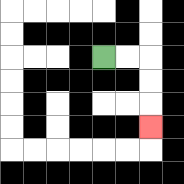{'start': '[4, 2]', 'end': '[6, 5]', 'path_directions': 'R,R,D,D,D', 'path_coordinates': '[[4, 2], [5, 2], [6, 2], [6, 3], [6, 4], [6, 5]]'}